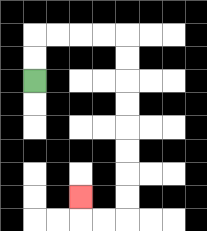{'start': '[1, 3]', 'end': '[3, 8]', 'path_directions': 'U,U,R,R,R,R,D,D,D,D,D,D,D,D,L,L,U', 'path_coordinates': '[[1, 3], [1, 2], [1, 1], [2, 1], [3, 1], [4, 1], [5, 1], [5, 2], [5, 3], [5, 4], [5, 5], [5, 6], [5, 7], [5, 8], [5, 9], [4, 9], [3, 9], [3, 8]]'}